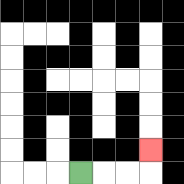{'start': '[3, 7]', 'end': '[6, 6]', 'path_directions': 'R,R,R,U', 'path_coordinates': '[[3, 7], [4, 7], [5, 7], [6, 7], [6, 6]]'}